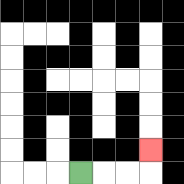{'start': '[3, 7]', 'end': '[6, 6]', 'path_directions': 'R,R,R,U', 'path_coordinates': '[[3, 7], [4, 7], [5, 7], [6, 7], [6, 6]]'}